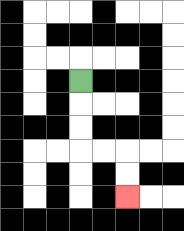{'start': '[3, 3]', 'end': '[5, 8]', 'path_directions': 'D,D,D,R,R,D,D', 'path_coordinates': '[[3, 3], [3, 4], [3, 5], [3, 6], [4, 6], [5, 6], [5, 7], [5, 8]]'}